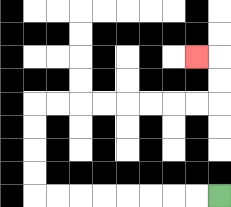{'start': '[9, 8]', 'end': '[8, 2]', 'path_directions': 'L,L,L,L,L,L,L,L,U,U,U,U,R,R,R,R,R,R,R,R,U,U,L', 'path_coordinates': '[[9, 8], [8, 8], [7, 8], [6, 8], [5, 8], [4, 8], [3, 8], [2, 8], [1, 8], [1, 7], [1, 6], [1, 5], [1, 4], [2, 4], [3, 4], [4, 4], [5, 4], [6, 4], [7, 4], [8, 4], [9, 4], [9, 3], [9, 2], [8, 2]]'}